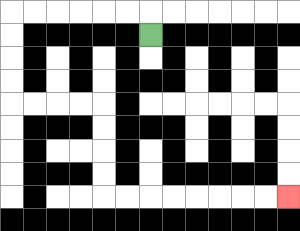{'start': '[6, 1]', 'end': '[12, 8]', 'path_directions': 'U,L,L,L,L,L,L,D,D,D,D,R,R,R,R,D,D,D,D,R,R,R,R,R,R,R,R', 'path_coordinates': '[[6, 1], [6, 0], [5, 0], [4, 0], [3, 0], [2, 0], [1, 0], [0, 0], [0, 1], [0, 2], [0, 3], [0, 4], [1, 4], [2, 4], [3, 4], [4, 4], [4, 5], [4, 6], [4, 7], [4, 8], [5, 8], [6, 8], [7, 8], [8, 8], [9, 8], [10, 8], [11, 8], [12, 8]]'}